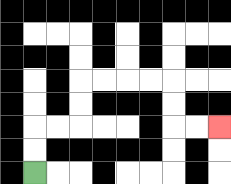{'start': '[1, 7]', 'end': '[9, 5]', 'path_directions': 'U,U,R,R,U,U,R,R,R,R,D,D,R,R', 'path_coordinates': '[[1, 7], [1, 6], [1, 5], [2, 5], [3, 5], [3, 4], [3, 3], [4, 3], [5, 3], [6, 3], [7, 3], [7, 4], [7, 5], [8, 5], [9, 5]]'}